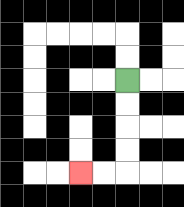{'start': '[5, 3]', 'end': '[3, 7]', 'path_directions': 'D,D,D,D,L,L', 'path_coordinates': '[[5, 3], [5, 4], [5, 5], [5, 6], [5, 7], [4, 7], [3, 7]]'}